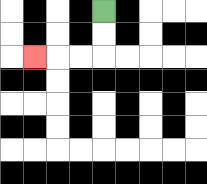{'start': '[4, 0]', 'end': '[1, 2]', 'path_directions': 'D,D,L,L,L', 'path_coordinates': '[[4, 0], [4, 1], [4, 2], [3, 2], [2, 2], [1, 2]]'}